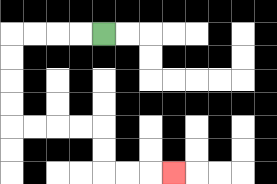{'start': '[4, 1]', 'end': '[7, 7]', 'path_directions': 'L,L,L,L,D,D,D,D,R,R,R,R,D,D,R,R,R', 'path_coordinates': '[[4, 1], [3, 1], [2, 1], [1, 1], [0, 1], [0, 2], [0, 3], [0, 4], [0, 5], [1, 5], [2, 5], [3, 5], [4, 5], [4, 6], [4, 7], [5, 7], [6, 7], [7, 7]]'}